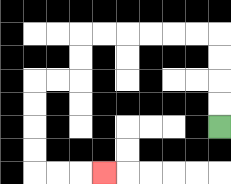{'start': '[9, 5]', 'end': '[4, 7]', 'path_directions': 'U,U,U,U,L,L,L,L,L,L,D,D,L,L,D,D,D,D,R,R,R', 'path_coordinates': '[[9, 5], [9, 4], [9, 3], [9, 2], [9, 1], [8, 1], [7, 1], [6, 1], [5, 1], [4, 1], [3, 1], [3, 2], [3, 3], [2, 3], [1, 3], [1, 4], [1, 5], [1, 6], [1, 7], [2, 7], [3, 7], [4, 7]]'}